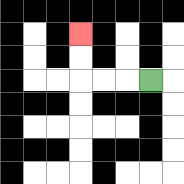{'start': '[6, 3]', 'end': '[3, 1]', 'path_directions': 'L,L,L,U,U', 'path_coordinates': '[[6, 3], [5, 3], [4, 3], [3, 3], [3, 2], [3, 1]]'}